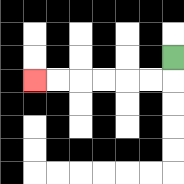{'start': '[7, 2]', 'end': '[1, 3]', 'path_directions': 'D,L,L,L,L,L,L', 'path_coordinates': '[[7, 2], [7, 3], [6, 3], [5, 3], [4, 3], [3, 3], [2, 3], [1, 3]]'}